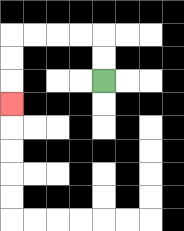{'start': '[4, 3]', 'end': '[0, 4]', 'path_directions': 'U,U,L,L,L,L,D,D,D', 'path_coordinates': '[[4, 3], [4, 2], [4, 1], [3, 1], [2, 1], [1, 1], [0, 1], [0, 2], [0, 3], [0, 4]]'}